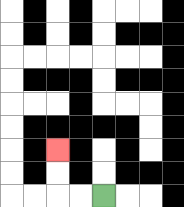{'start': '[4, 8]', 'end': '[2, 6]', 'path_directions': 'L,L,U,U', 'path_coordinates': '[[4, 8], [3, 8], [2, 8], [2, 7], [2, 6]]'}